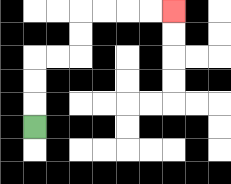{'start': '[1, 5]', 'end': '[7, 0]', 'path_directions': 'U,U,U,R,R,U,U,R,R,R,R', 'path_coordinates': '[[1, 5], [1, 4], [1, 3], [1, 2], [2, 2], [3, 2], [3, 1], [3, 0], [4, 0], [5, 0], [6, 0], [7, 0]]'}